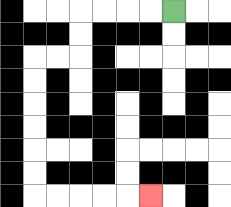{'start': '[7, 0]', 'end': '[6, 8]', 'path_directions': 'L,L,L,L,D,D,L,L,D,D,D,D,D,D,R,R,R,R,R', 'path_coordinates': '[[7, 0], [6, 0], [5, 0], [4, 0], [3, 0], [3, 1], [3, 2], [2, 2], [1, 2], [1, 3], [1, 4], [1, 5], [1, 6], [1, 7], [1, 8], [2, 8], [3, 8], [4, 8], [5, 8], [6, 8]]'}